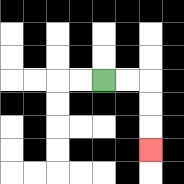{'start': '[4, 3]', 'end': '[6, 6]', 'path_directions': 'R,R,D,D,D', 'path_coordinates': '[[4, 3], [5, 3], [6, 3], [6, 4], [6, 5], [6, 6]]'}